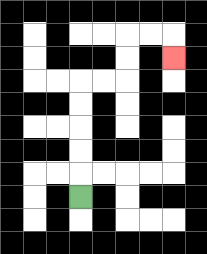{'start': '[3, 8]', 'end': '[7, 2]', 'path_directions': 'U,U,U,U,U,R,R,U,U,R,R,D', 'path_coordinates': '[[3, 8], [3, 7], [3, 6], [3, 5], [3, 4], [3, 3], [4, 3], [5, 3], [5, 2], [5, 1], [6, 1], [7, 1], [7, 2]]'}